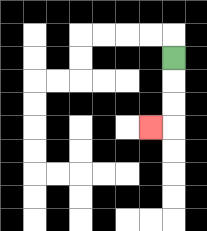{'start': '[7, 2]', 'end': '[6, 5]', 'path_directions': 'D,D,D,L', 'path_coordinates': '[[7, 2], [7, 3], [7, 4], [7, 5], [6, 5]]'}